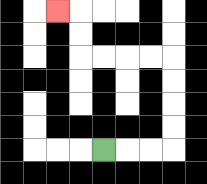{'start': '[4, 6]', 'end': '[2, 0]', 'path_directions': 'R,R,R,U,U,U,U,L,L,L,L,U,U,L', 'path_coordinates': '[[4, 6], [5, 6], [6, 6], [7, 6], [7, 5], [7, 4], [7, 3], [7, 2], [6, 2], [5, 2], [4, 2], [3, 2], [3, 1], [3, 0], [2, 0]]'}